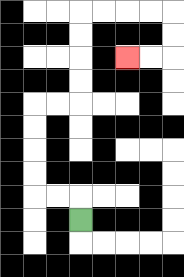{'start': '[3, 9]', 'end': '[5, 2]', 'path_directions': 'U,L,L,U,U,U,U,R,R,U,U,U,U,R,R,R,R,D,D,L,L', 'path_coordinates': '[[3, 9], [3, 8], [2, 8], [1, 8], [1, 7], [1, 6], [1, 5], [1, 4], [2, 4], [3, 4], [3, 3], [3, 2], [3, 1], [3, 0], [4, 0], [5, 0], [6, 0], [7, 0], [7, 1], [7, 2], [6, 2], [5, 2]]'}